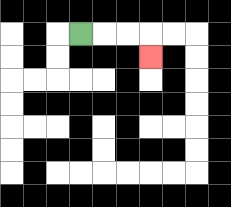{'start': '[3, 1]', 'end': '[6, 2]', 'path_directions': 'R,R,R,D', 'path_coordinates': '[[3, 1], [4, 1], [5, 1], [6, 1], [6, 2]]'}